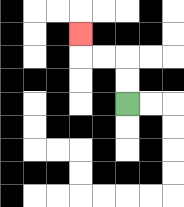{'start': '[5, 4]', 'end': '[3, 1]', 'path_directions': 'U,U,L,L,U', 'path_coordinates': '[[5, 4], [5, 3], [5, 2], [4, 2], [3, 2], [3, 1]]'}